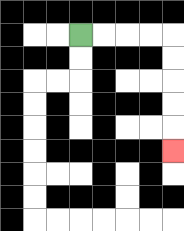{'start': '[3, 1]', 'end': '[7, 6]', 'path_directions': 'R,R,R,R,D,D,D,D,D', 'path_coordinates': '[[3, 1], [4, 1], [5, 1], [6, 1], [7, 1], [7, 2], [7, 3], [7, 4], [7, 5], [7, 6]]'}